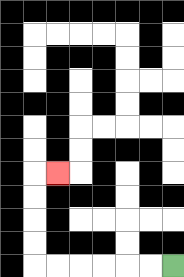{'start': '[7, 11]', 'end': '[2, 7]', 'path_directions': 'L,L,L,L,L,L,U,U,U,U,R', 'path_coordinates': '[[7, 11], [6, 11], [5, 11], [4, 11], [3, 11], [2, 11], [1, 11], [1, 10], [1, 9], [1, 8], [1, 7], [2, 7]]'}